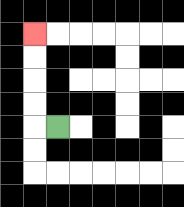{'start': '[2, 5]', 'end': '[1, 1]', 'path_directions': 'L,U,U,U,U', 'path_coordinates': '[[2, 5], [1, 5], [1, 4], [1, 3], [1, 2], [1, 1]]'}